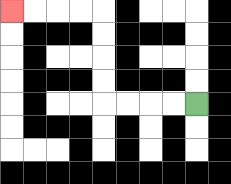{'start': '[8, 4]', 'end': '[0, 0]', 'path_directions': 'L,L,L,L,U,U,U,U,L,L,L,L', 'path_coordinates': '[[8, 4], [7, 4], [6, 4], [5, 4], [4, 4], [4, 3], [4, 2], [4, 1], [4, 0], [3, 0], [2, 0], [1, 0], [0, 0]]'}